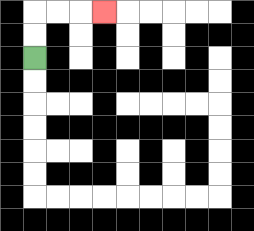{'start': '[1, 2]', 'end': '[4, 0]', 'path_directions': 'U,U,R,R,R', 'path_coordinates': '[[1, 2], [1, 1], [1, 0], [2, 0], [3, 0], [4, 0]]'}